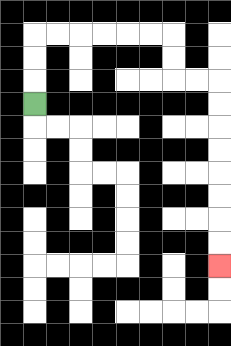{'start': '[1, 4]', 'end': '[9, 11]', 'path_directions': 'U,U,U,R,R,R,R,R,R,D,D,R,R,D,D,D,D,D,D,D,D', 'path_coordinates': '[[1, 4], [1, 3], [1, 2], [1, 1], [2, 1], [3, 1], [4, 1], [5, 1], [6, 1], [7, 1], [7, 2], [7, 3], [8, 3], [9, 3], [9, 4], [9, 5], [9, 6], [9, 7], [9, 8], [9, 9], [9, 10], [9, 11]]'}